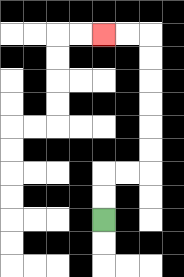{'start': '[4, 9]', 'end': '[4, 1]', 'path_directions': 'U,U,R,R,U,U,U,U,U,U,L,L', 'path_coordinates': '[[4, 9], [4, 8], [4, 7], [5, 7], [6, 7], [6, 6], [6, 5], [6, 4], [6, 3], [6, 2], [6, 1], [5, 1], [4, 1]]'}